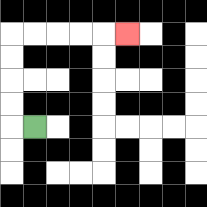{'start': '[1, 5]', 'end': '[5, 1]', 'path_directions': 'L,U,U,U,U,R,R,R,R,R', 'path_coordinates': '[[1, 5], [0, 5], [0, 4], [0, 3], [0, 2], [0, 1], [1, 1], [2, 1], [3, 1], [4, 1], [5, 1]]'}